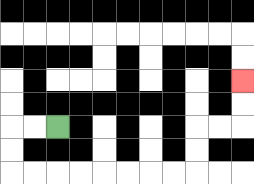{'start': '[2, 5]', 'end': '[10, 3]', 'path_directions': 'L,L,D,D,R,R,R,R,R,R,R,R,U,U,R,R,U,U', 'path_coordinates': '[[2, 5], [1, 5], [0, 5], [0, 6], [0, 7], [1, 7], [2, 7], [3, 7], [4, 7], [5, 7], [6, 7], [7, 7], [8, 7], [8, 6], [8, 5], [9, 5], [10, 5], [10, 4], [10, 3]]'}